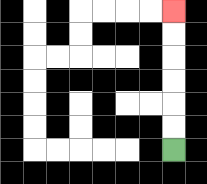{'start': '[7, 6]', 'end': '[7, 0]', 'path_directions': 'U,U,U,U,U,U', 'path_coordinates': '[[7, 6], [7, 5], [7, 4], [7, 3], [7, 2], [7, 1], [7, 0]]'}